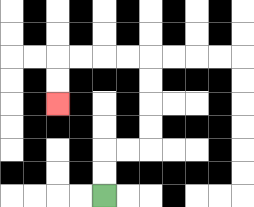{'start': '[4, 8]', 'end': '[2, 4]', 'path_directions': 'U,U,R,R,U,U,U,U,L,L,L,L,D,D', 'path_coordinates': '[[4, 8], [4, 7], [4, 6], [5, 6], [6, 6], [6, 5], [6, 4], [6, 3], [6, 2], [5, 2], [4, 2], [3, 2], [2, 2], [2, 3], [2, 4]]'}